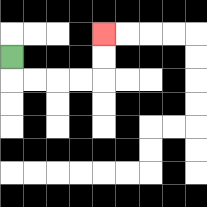{'start': '[0, 2]', 'end': '[4, 1]', 'path_directions': 'D,R,R,R,R,U,U', 'path_coordinates': '[[0, 2], [0, 3], [1, 3], [2, 3], [3, 3], [4, 3], [4, 2], [4, 1]]'}